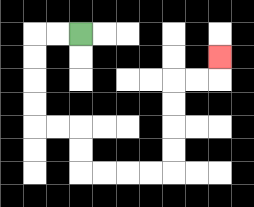{'start': '[3, 1]', 'end': '[9, 2]', 'path_directions': 'L,L,D,D,D,D,R,R,D,D,R,R,R,R,U,U,U,U,R,R,U', 'path_coordinates': '[[3, 1], [2, 1], [1, 1], [1, 2], [1, 3], [1, 4], [1, 5], [2, 5], [3, 5], [3, 6], [3, 7], [4, 7], [5, 7], [6, 7], [7, 7], [7, 6], [7, 5], [7, 4], [7, 3], [8, 3], [9, 3], [9, 2]]'}